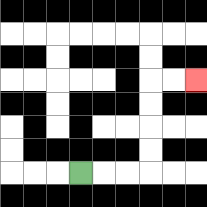{'start': '[3, 7]', 'end': '[8, 3]', 'path_directions': 'R,R,R,U,U,U,U,R,R', 'path_coordinates': '[[3, 7], [4, 7], [5, 7], [6, 7], [6, 6], [6, 5], [6, 4], [6, 3], [7, 3], [8, 3]]'}